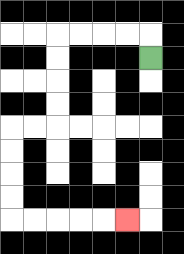{'start': '[6, 2]', 'end': '[5, 9]', 'path_directions': 'U,L,L,L,L,D,D,D,D,L,L,D,D,D,D,R,R,R,R,R', 'path_coordinates': '[[6, 2], [6, 1], [5, 1], [4, 1], [3, 1], [2, 1], [2, 2], [2, 3], [2, 4], [2, 5], [1, 5], [0, 5], [0, 6], [0, 7], [0, 8], [0, 9], [1, 9], [2, 9], [3, 9], [4, 9], [5, 9]]'}